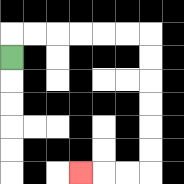{'start': '[0, 2]', 'end': '[3, 7]', 'path_directions': 'U,R,R,R,R,R,R,D,D,D,D,D,D,L,L,L', 'path_coordinates': '[[0, 2], [0, 1], [1, 1], [2, 1], [3, 1], [4, 1], [5, 1], [6, 1], [6, 2], [6, 3], [6, 4], [6, 5], [6, 6], [6, 7], [5, 7], [4, 7], [3, 7]]'}